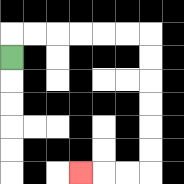{'start': '[0, 2]', 'end': '[3, 7]', 'path_directions': 'U,R,R,R,R,R,R,D,D,D,D,D,D,L,L,L', 'path_coordinates': '[[0, 2], [0, 1], [1, 1], [2, 1], [3, 1], [4, 1], [5, 1], [6, 1], [6, 2], [6, 3], [6, 4], [6, 5], [6, 6], [6, 7], [5, 7], [4, 7], [3, 7]]'}